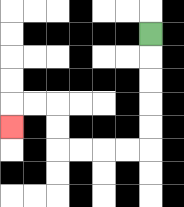{'start': '[6, 1]', 'end': '[0, 5]', 'path_directions': 'D,D,D,D,D,L,L,L,L,U,U,L,L,D', 'path_coordinates': '[[6, 1], [6, 2], [6, 3], [6, 4], [6, 5], [6, 6], [5, 6], [4, 6], [3, 6], [2, 6], [2, 5], [2, 4], [1, 4], [0, 4], [0, 5]]'}